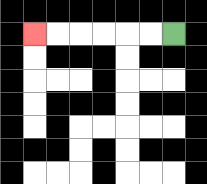{'start': '[7, 1]', 'end': '[1, 1]', 'path_directions': 'L,L,L,L,L,L', 'path_coordinates': '[[7, 1], [6, 1], [5, 1], [4, 1], [3, 1], [2, 1], [1, 1]]'}